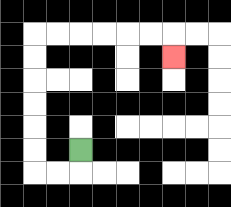{'start': '[3, 6]', 'end': '[7, 2]', 'path_directions': 'D,L,L,U,U,U,U,U,U,R,R,R,R,R,R,D', 'path_coordinates': '[[3, 6], [3, 7], [2, 7], [1, 7], [1, 6], [1, 5], [1, 4], [1, 3], [1, 2], [1, 1], [2, 1], [3, 1], [4, 1], [5, 1], [6, 1], [7, 1], [7, 2]]'}